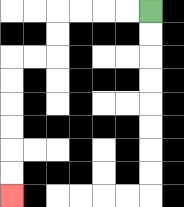{'start': '[6, 0]', 'end': '[0, 8]', 'path_directions': 'L,L,L,L,D,D,L,L,D,D,D,D,D,D', 'path_coordinates': '[[6, 0], [5, 0], [4, 0], [3, 0], [2, 0], [2, 1], [2, 2], [1, 2], [0, 2], [0, 3], [0, 4], [0, 5], [0, 6], [0, 7], [0, 8]]'}